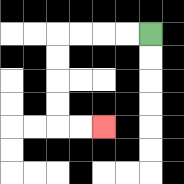{'start': '[6, 1]', 'end': '[4, 5]', 'path_directions': 'L,L,L,L,D,D,D,D,R,R', 'path_coordinates': '[[6, 1], [5, 1], [4, 1], [3, 1], [2, 1], [2, 2], [2, 3], [2, 4], [2, 5], [3, 5], [4, 5]]'}